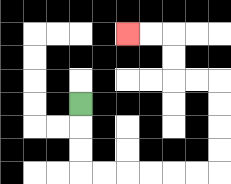{'start': '[3, 4]', 'end': '[5, 1]', 'path_directions': 'D,D,D,R,R,R,R,R,R,U,U,U,U,L,L,U,U,L,L', 'path_coordinates': '[[3, 4], [3, 5], [3, 6], [3, 7], [4, 7], [5, 7], [6, 7], [7, 7], [8, 7], [9, 7], [9, 6], [9, 5], [9, 4], [9, 3], [8, 3], [7, 3], [7, 2], [7, 1], [6, 1], [5, 1]]'}